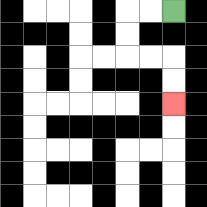{'start': '[7, 0]', 'end': '[7, 4]', 'path_directions': 'L,L,D,D,R,R,D,D', 'path_coordinates': '[[7, 0], [6, 0], [5, 0], [5, 1], [5, 2], [6, 2], [7, 2], [7, 3], [7, 4]]'}